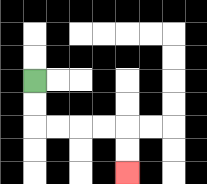{'start': '[1, 3]', 'end': '[5, 7]', 'path_directions': 'D,D,R,R,R,R,D,D', 'path_coordinates': '[[1, 3], [1, 4], [1, 5], [2, 5], [3, 5], [4, 5], [5, 5], [5, 6], [5, 7]]'}